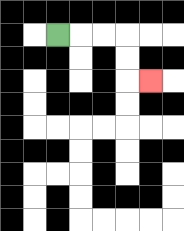{'start': '[2, 1]', 'end': '[6, 3]', 'path_directions': 'R,R,R,D,D,R', 'path_coordinates': '[[2, 1], [3, 1], [4, 1], [5, 1], [5, 2], [5, 3], [6, 3]]'}